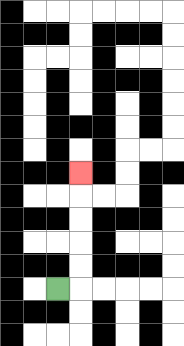{'start': '[2, 12]', 'end': '[3, 7]', 'path_directions': 'R,U,U,U,U,U', 'path_coordinates': '[[2, 12], [3, 12], [3, 11], [3, 10], [3, 9], [3, 8], [3, 7]]'}